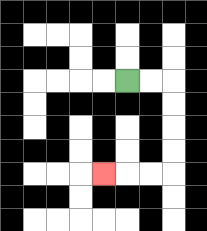{'start': '[5, 3]', 'end': '[4, 7]', 'path_directions': 'R,R,D,D,D,D,L,L,L', 'path_coordinates': '[[5, 3], [6, 3], [7, 3], [7, 4], [7, 5], [7, 6], [7, 7], [6, 7], [5, 7], [4, 7]]'}